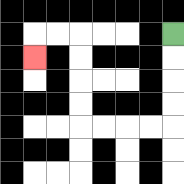{'start': '[7, 1]', 'end': '[1, 2]', 'path_directions': 'D,D,D,D,L,L,L,L,U,U,U,U,L,L,D', 'path_coordinates': '[[7, 1], [7, 2], [7, 3], [7, 4], [7, 5], [6, 5], [5, 5], [4, 5], [3, 5], [3, 4], [3, 3], [3, 2], [3, 1], [2, 1], [1, 1], [1, 2]]'}